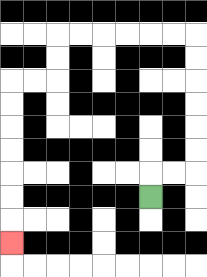{'start': '[6, 8]', 'end': '[0, 10]', 'path_directions': 'U,R,R,U,U,U,U,U,U,L,L,L,L,L,L,D,D,L,L,D,D,D,D,D,D,D', 'path_coordinates': '[[6, 8], [6, 7], [7, 7], [8, 7], [8, 6], [8, 5], [8, 4], [8, 3], [8, 2], [8, 1], [7, 1], [6, 1], [5, 1], [4, 1], [3, 1], [2, 1], [2, 2], [2, 3], [1, 3], [0, 3], [0, 4], [0, 5], [0, 6], [0, 7], [0, 8], [0, 9], [0, 10]]'}